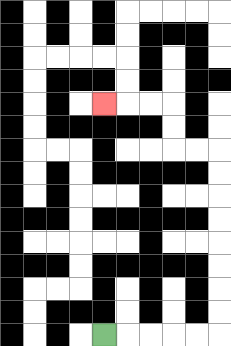{'start': '[4, 14]', 'end': '[4, 4]', 'path_directions': 'R,R,R,R,R,U,U,U,U,U,U,U,U,L,L,U,U,L,L,L', 'path_coordinates': '[[4, 14], [5, 14], [6, 14], [7, 14], [8, 14], [9, 14], [9, 13], [9, 12], [9, 11], [9, 10], [9, 9], [9, 8], [9, 7], [9, 6], [8, 6], [7, 6], [7, 5], [7, 4], [6, 4], [5, 4], [4, 4]]'}